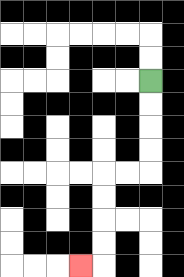{'start': '[6, 3]', 'end': '[3, 11]', 'path_directions': 'D,D,D,D,L,L,D,D,D,D,L', 'path_coordinates': '[[6, 3], [6, 4], [6, 5], [6, 6], [6, 7], [5, 7], [4, 7], [4, 8], [4, 9], [4, 10], [4, 11], [3, 11]]'}